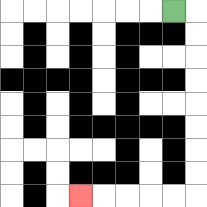{'start': '[7, 0]', 'end': '[3, 8]', 'path_directions': 'R,D,D,D,D,D,D,D,D,L,L,L,L,L', 'path_coordinates': '[[7, 0], [8, 0], [8, 1], [8, 2], [8, 3], [8, 4], [8, 5], [8, 6], [8, 7], [8, 8], [7, 8], [6, 8], [5, 8], [4, 8], [3, 8]]'}